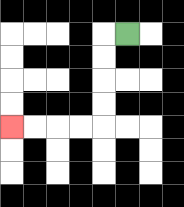{'start': '[5, 1]', 'end': '[0, 5]', 'path_directions': 'L,D,D,D,D,L,L,L,L', 'path_coordinates': '[[5, 1], [4, 1], [4, 2], [4, 3], [4, 4], [4, 5], [3, 5], [2, 5], [1, 5], [0, 5]]'}